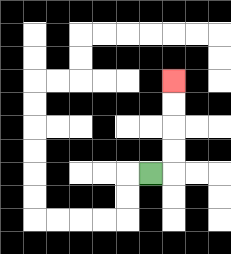{'start': '[6, 7]', 'end': '[7, 3]', 'path_directions': 'R,U,U,U,U', 'path_coordinates': '[[6, 7], [7, 7], [7, 6], [7, 5], [7, 4], [7, 3]]'}